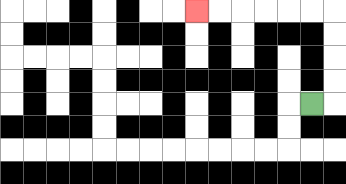{'start': '[13, 4]', 'end': '[8, 0]', 'path_directions': 'R,U,U,U,U,L,L,L,L,L,L', 'path_coordinates': '[[13, 4], [14, 4], [14, 3], [14, 2], [14, 1], [14, 0], [13, 0], [12, 0], [11, 0], [10, 0], [9, 0], [8, 0]]'}